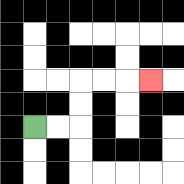{'start': '[1, 5]', 'end': '[6, 3]', 'path_directions': 'R,R,U,U,R,R,R', 'path_coordinates': '[[1, 5], [2, 5], [3, 5], [3, 4], [3, 3], [4, 3], [5, 3], [6, 3]]'}